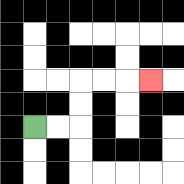{'start': '[1, 5]', 'end': '[6, 3]', 'path_directions': 'R,R,U,U,R,R,R', 'path_coordinates': '[[1, 5], [2, 5], [3, 5], [3, 4], [3, 3], [4, 3], [5, 3], [6, 3]]'}